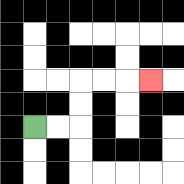{'start': '[1, 5]', 'end': '[6, 3]', 'path_directions': 'R,R,U,U,R,R,R', 'path_coordinates': '[[1, 5], [2, 5], [3, 5], [3, 4], [3, 3], [4, 3], [5, 3], [6, 3]]'}